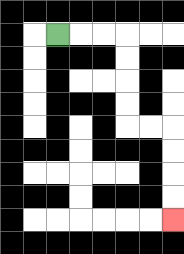{'start': '[2, 1]', 'end': '[7, 9]', 'path_directions': 'R,R,R,D,D,D,D,R,R,D,D,D,D', 'path_coordinates': '[[2, 1], [3, 1], [4, 1], [5, 1], [5, 2], [5, 3], [5, 4], [5, 5], [6, 5], [7, 5], [7, 6], [7, 7], [7, 8], [7, 9]]'}